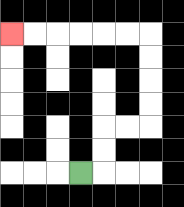{'start': '[3, 7]', 'end': '[0, 1]', 'path_directions': 'R,U,U,R,R,U,U,U,U,L,L,L,L,L,L', 'path_coordinates': '[[3, 7], [4, 7], [4, 6], [4, 5], [5, 5], [6, 5], [6, 4], [6, 3], [6, 2], [6, 1], [5, 1], [4, 1], [3, 1], [2, 1], [1, 1], [0, 1]]'}